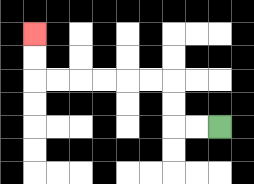{'start': '[9, 5]', 'end': '[1, 1]', 'path_directions': 'L,L,U,U,L,L,L,L,L,L,U,U', 'path_coordinates': '[[9, 5], [8, 5], [7, 5], [7, 4], [7, 3], [6, 3], [5, 3], [4, 3], [3, 3], [2, 3], [1, 3], [1, 2], [1, 1]]'}